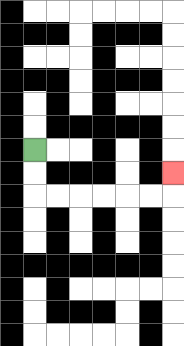{'start': '[1, 6]', 'end': '[7, 7]', 'path_directions': 'D,D,R,R,R,R,R,R,U', 'path_coordinates': '[[1, 6], [1, 7], [1, 8], [2, 8], [3, 8], [4, 8], [5, 8], [6, 8], [7, 8], [7, 7]]'}